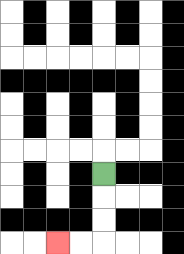{'start': '[4, 7]', 'end': '[2, 10]', 'path_directions': 'D,D,D,L,L', 'path_coordinates': '[[4, 7], [4, 8], [4, 9], [4, 10], [3, 10], [2, 10]]'}